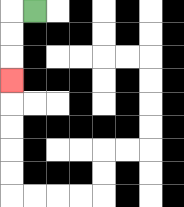{'start': '[1, 0]', 'end': '[0, 3]', 'path_directions': 'L,D,D,D', 'path_coordinates': '[[1, 0], [0, 0], [0, 1], [0, 2], [0, 3]]'}